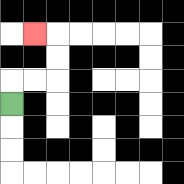{'start': '[0, 4]', 'end': '[1, 1]', 'path_directions': 'U,R,R,U,U,L', 'path_coordinates': '[[0, 4], [0, 3], [1, 3], [2, 3], [2, 2], [2, 1], [1, 1]]'}